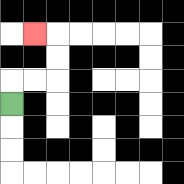{'start': '[0, 4]', 'end': '[1, 1]', 'path_directions': 'U,R,R,U,U,L', 'path_coordinates': '[[0, 4], [0, 3], [1, 3], [2, 3], [2, 2], [2, 1], [1, 1]]'}